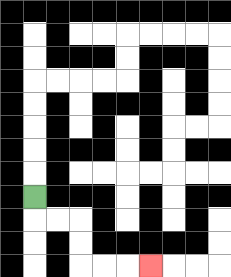{'start': '[1, 8]', 'end': '[6, 11]', 'path_directions': 'D,R,R,D,D,R,R,R', 'path_coordinates': '[[1, 8], [1, 9], [2, 9], [3, 9], [3, 10], [3, 11], [4, 11], [5, 11], [6, 11]]'}